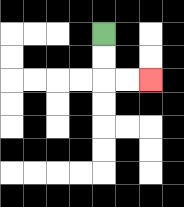{'start': '[4, 1]', 'end': '[6, 3]', 'path_directions': 'D,D,R,R', 'path_coordinates': '[[4, 1], [4, 2], [4, 3], [5, 3], [6, 3]]'}